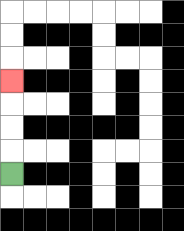{'start': '[0, 7]', 'end': '[0, 3]', 'path_directions': 'U,U,U,U', 'path_coordinates': '[[0, 7], [0, 6], [0, 5], [0, 4], [0, 3]]'}